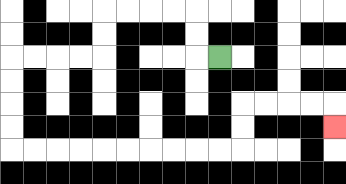{'start': '[9, 2]', 'end': '[14, 5]', 'path_directions': 'L,U,U,L,L,L,L,D,D,L,L,L,L,D,D,D,D,R,R,R,R,R,R,R,R,R,R,U,U,R,R,R,R,D', 'path_coordinates': '[[9, 2], [8, 2], [8, 1], [8, 0], [7, 0], [6, 0], [5, 0], [4, 0], [4, 1], [4, 2], [3, 2], [2, 2], [1, 2], [0, 2], [0, 3], [0, 4], [0, 5], [0, 6], [1, 6], [2, 6], [3, 6], [4, 6], [5, 6], [6, 6], [7, 6], [8, 6], [9, 6], [10, 6], [10, 5], [10, 4], [11, 4], [12, 4], [13, 4], [14, 4], [14, 5]]'}